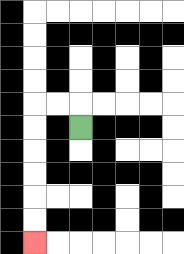{'start': '[3, 5]', 'end': '[1, 10]', 'path_directions': 'U,L,L,D,D,D,D,D,D', 'path_coordinates': '[[3, 5], [3, 4], [2, 4], [1, 4], [1, 5], [1, 6], [1, 7], [1, 8], [1, 9], [1, 10]]'}